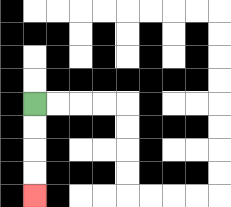{'start': '[1, 4]', 'end': '[1, 8]', 'path_directions': 'D,D,D,D', 'path_coordinates': '[[1, 4], [1, 5], [1, 6], [1, 7], [1, 8]]'}